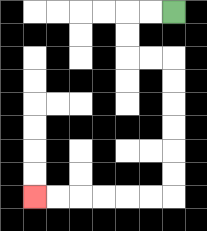{'start': '[7, 0]', 'end': '[1, 8]', 'path_directions': 'L,L,D,D,R,R,D,D,D,D,D,D,L,L,L,L,L,L', 'path_coordinates': '[[7, 0], [6, 0], [5, 0], [5, 1], [5, 2], [6, 2], [7, 2], [7, 3], [7, 4], [7, 5], [7, 6], [7, 7], [7, 8], [6, 8], [5, 8], [4, 8], [3, 8], [2, 8], [1, 8]]'}